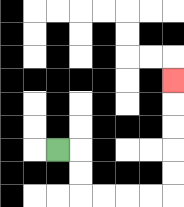{'start': '[2, 6]', 'end': '[7, 3]', 'path_directions': 'R,D,D,R,R,R,R,U,U,U,U,U', 'path_coordinates': '[[2, 6], [3, 6], [3, 7], [3, 8], [4, 8], [5, 8], [6, 8], [7, 8], [7, 7], [7, 6], [7, 5], [7, 4], [7, 3]]'}